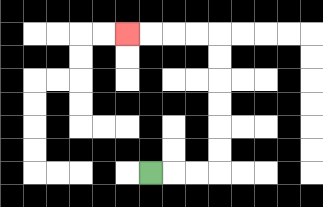{'start': '[6, 7]', 'end': '[5, 1]', 'path_directions': 'R,R,R,U,U,U,U,U,U,L,L,L,L', 'path_coordinates': '[[6, 7], [7, 7], [8, 7], [9, 7], [9, 6], [9, 5], [9, 4], [9, 3], [9, 2], [9, 1], [8, 1], [7, 1], [6, 1], [5, 1]]'}